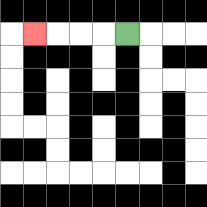{'start': '[5, 1]', 'end': '[1, 1]', 'path_directions': 'L,L,L,L', 'path_coordinates': '[[5, 1], [4, 1], [3, 1], [2, 1], [1, 1]]'}